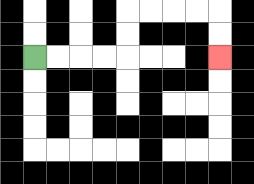{'start': '[1, 2]', 'end': '[9, 2]', 'path_directions': 'R,R,R,R,U,U,R,R,R,R,D,D', 'path_coordinates': '[[1, 2], [2, 2], [3, 2], [4, 2], [5, 2], [5, 1], [5, 0], [6, 0], [7, 0], [8, 0], [9, 0], [9, 1], [9, 2]]'}